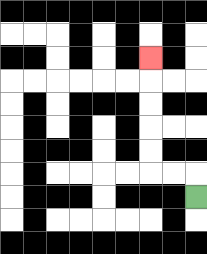{'start': '[8, 8]', 'end': '[6, 2]', 'path_directions': 'U,L,L,U,U,U,U,U', 'path_coordinates': '[[8, 8], [8, 7], [7, 7], [6, 7], [6, 6], [6, 5], [6, 4], [6, 3], [6, 2]]'}